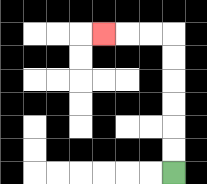{'start': '[7, 7]', 'end': '[4, 1]', 'path_directions': 'U,U,U,U,U,U,L,L,L', 'path_coordinates': '[[7, 7], [7, 6], [7, 5], [7, 4], [7, 3], [7, 2], [7, 1], [6, 1], [5, 1], [4, 1]]'}